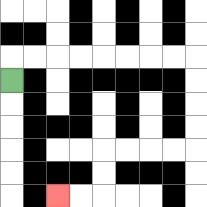{'start': '[0, 3]', 'end': '[2, 8]', 'path_directions': 'U,R,R,R,R,R,R,R,R,D,D,D,D,L,L,L,L,D,D,L,L', 'path_coordinates': '[[0, 3], [0, 2], [1, 2], [2, 2], [3, 2], [4, 2], [5, 2], [6, 2], [7, 2], [8, 2], [8, 3], [8, 4], [8, 5], [8, 6], [7, 6], [6, 6], [5, 6], [4, 6], [4, 7], [4, 8], [3, 8], [2, 8]]'}